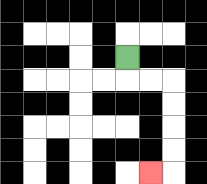{'start': '[5, 2]', 'end': '[6, 7]', 'path_directions': 'D,R,R,D,D,D,D,L', 'path_coordinates': '[[5, 2], [5, 3], [6, 3], [7, 3], [7, 4], [7, 5], [7, 6], [7, 7], [6, 7]]'}